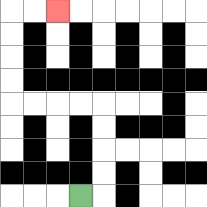{'start': '[3, 8]', 'end': '[2, 0]', 'path_directions': 'R,U,U,U,U,L,L,L,L,U,U,U,U,R,R', 'path_coordinates': '[[3, 8], [4, 8], [4, 7], [4, 6], [4, 5], [4, 4], [3, 4], [2, 4], [1, 4], [0, 4], [0, 3], [0, 2], [0, 1], [0, 0], [1, 0], [2, 0]]'}